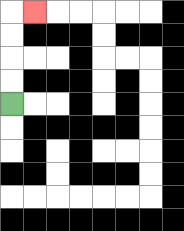{'start': '[0, 4]', 'end': '[1, 0]', 'path_directions': 'U,U,U,U,R', 'path_coordinates': '[[0, 4], [0, 3], [0, 2], [0, 1], [0, 0], [1, 0]]'}